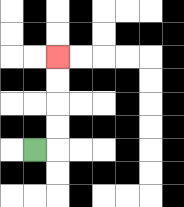{'start': '[1, 6]', 'end': '[2, 2]', 'path_directions': 'R,U,U,U,U', 'path_coordinates': '[[1, 6], [2, 6], [2, 5], [2, 4], [2, 3], [2, 2]]'}